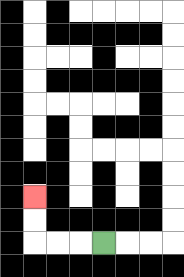{'start': '[4, 10]', 'end': '[1, 8]', 'path_directions': 'L,L,L,U,U', 'path_coordinates': '[[4, 10], [3, 10], [2, 10], [1, 10], [1, 9], [1, 8]]'}